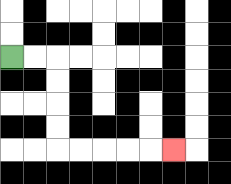{'start': '[0, 2]', 'end': '[7, 6]', 'path_directions': 'R,R,D,D,D,D,R,R,R,R,R', 'path_coordinates': '[[0, 2], [1, 2], [2, 2], [2, 3], [2, 4], [2, 5], [2, 6], [3, 6], [4, 6], [5, 6], [6, 6], [7, 6]]'}